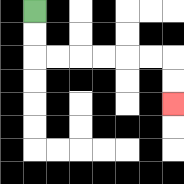{'start': '[1, 0]', 'end': '[7, 4]', 'path_directions': 'D,D,R,R,R,R,R,R,D,D', 'path_coordinates': '[[1, 0], [1, 1], [1, 2], [2, 2], [3, 2], [4, 2], [5, 2], [6, 2], [7, 2], [7, 3], [7, 4]]'}